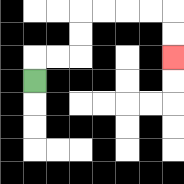{'start': '[1, 3]', 'end': '[7, 2]', 'path_directions': 'U,R,R,U,U,R,R,R,R,D,D', 'path_coordinates': '[[1, 3], [1, 2], [2, 2], [3, 2], [3, 1], [3, 0], [4, 0], [5, 0], [6, 0], [7, 0], [7, 1], [7, 2]]'}